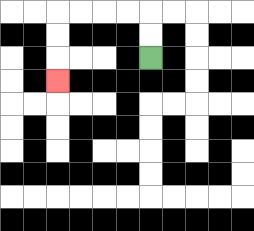{'start': '[6, 2]', 'end': '[2, 3]', 'path_directions': 'U,U,L,L,L,L,D,D,D', 'path_coordinates': '[[6, 2], [6, 1], [6, 0], [5, 0], [4, 0], [3, 0], [2, 0], [2, 1], [2, 2], [2, 3]]'}